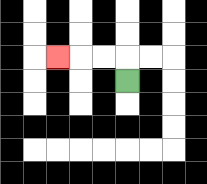{'start': '[5, 3]', 'end': '[2, 2]', 'path_directions': 'U,L,L,L', 'path_coordinates': '[[5, 3], [5, 2], [4, 2], [3, 2], [2, 2]]'}